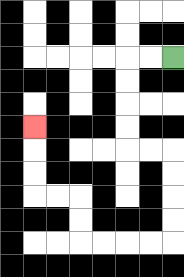{'start': '[7, 2]', 'end': '[1, 5]', 'path_directions': 'L,L,D,D,D,D,R,R,D,D,D,D,L,L,L,L,U,U,L,L,U,U,U', 'path_coordinates': '[[7, 2], [6, 2], [5, 2], [5, 3], [5, 4], [5, 5], [5, 6], [6, 6], [7, 6], [7, 7], [7, 8], [7, 9], [7, 10], [6, 10], [5, 10], [4, 10], [3, 10], [3, 9], [3, 8], [2, 8], [1, 8], [1, 7], [1, 6], [1, 5]]'}